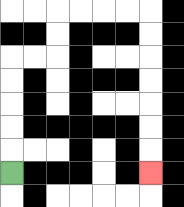{'start': '[0, 7]', 'end': '[6, 7]', 'path_directions': 'U,U,U,U,U,R,R,U,U,R,R,R,R,D,D,D,D,D,D,D', 'path_coordinates': '[[0, 7], [0, 6], [0, 5], [0, 4], [0, 3], [0, 2], [1, 2], [2, 2], [2, 1], [2, 0], [3, 0], [4, 0], [5, 0], [6, 0], [6, 1], [6, 2], [6, 3], [6, 4], [6, 5], [6, 6], [6, 7]]'}